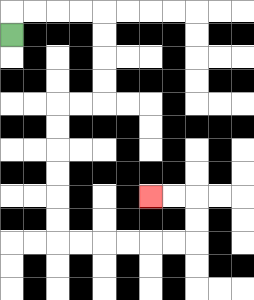{'start': '[0, 1]', 'end': '[6, 8]', 'path_directions': 'U,R,R,R,R,D,D,D,D,L,L,D,D,D,D,D,D,R,R,R,R,R,R,U,U,L,L', 'path_coordinates': '[[0, 1], [0, 0], [1, 0], [2, 0], [3, 0], [4, 0], [4, 1], [4, 2], [4, 3], [4, 4], [3, 4], [2, 4], [2, 5], [2, 6], [2, 7], [2, 8], [2, 9], [2, 10], [3, 10], [4, 10], [5, 10], [6, 10], [7, 10], [8, 10], [8, 9], [8, 8], [7, 8], [6, 8]]'}